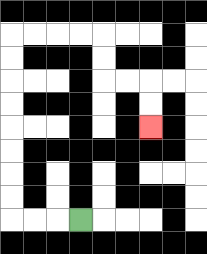{'start': '[3, 9]', 'end': '[6, 5]', 'path_directions': 'L,L,L,U,U,U,U,U,U,U,U,R,R,R,R,D,D,R,R,D,D', 'path_coordinates': '[[3, 9], [2, 9], [1, 9], [0, 9], [0, 8], [0, 7], [0, 6], [0, 5], [0, 4], [0, 3], [0, 2], [0, 1], [1, 1], [2, 1], [3, 1], [4, 1], [4, 2], [4, 3], [5, 3], [6, 3], [6, 4], [6, 5]]'}